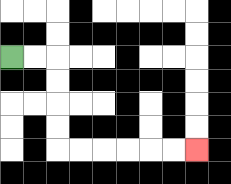{'start': '[0, 2]', 'end': '[8, 6]', 'path_directions': 'R,R,D,D,D,D,R,R,R,R,R,R', 'path_coordinates': '[[0, 2], [1, 2], [2, 2], [2, 3], [2, 4], [2, 5], [2, 6], [3, 6], [4, 6], [5, 6], [6, 6], [7, 6], [8, 6]]'}